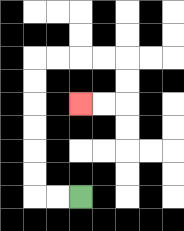{'start': '[3, 8]', 'end': '[3, 4]', 'path_directions': 'L,L,U,U,U,U,U,U,R,R,R,R,D,D,L,L', 'path_coordinates': '[[3, 8], [2, 8], [1, 8], [1, 7], [1, 6], [1, 5], [1, 4], [1, 3], [1, 2], [2, 2], [3, 2], [4, 2], [5, 2], [5, 3], [5, 4], [4, 4], [3, 4]]'}